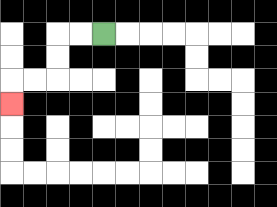{'start': '[4, 1]', 'end': '[0, 4]', 'path_directions': 'L,L,D,D,L,L,D', 'path_coordinates': '[[4, 1], [3, 1], [2, 1], [2, 2], [2, 3], [1, 3], [0, 3], [0, 4]]'}